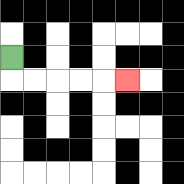{'start': '[0, 2]', 'end': '[5, 3]', 'path_directions': 'D,R,R,R,R,R', 'path_coordinates': '[[0, 2], [0, 3], [1, 3], [2, 3], [3, 3], [4, 3], [5, 3]]'}